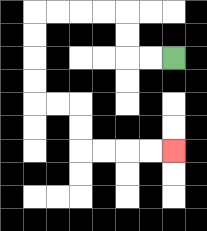{'start': '[7, 2]', 'end': '[7, 6]', 'path_directions': 'L,L,U,U,L,L,L,L,D,D,D,D,R,R,D,D,R,R,R,R', 'path_coordinates': '[[7, 2], [6, 2], [5, 2], [5, 1], [5, 0], [4, 0], [3, 0], [2, 0], [1, 0], [1, 1], [1, 2], [1, 3], [1, 4], [2, 4], [3, 4], [3, 5], [3, 6], [4, 6], [5, 6], [6, 6], [7, 6]]'}